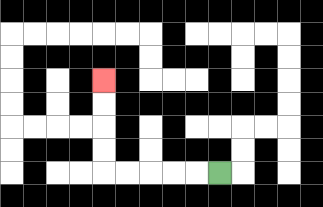{'start': '[9, 7]', 'end': '[4, 3]', 'path_directions': 'L,L,L,L,L,U,U,U,U', 'path_coordinates': '[[9, 7], [8, 7], [7, 7], [6, 7], [5, 7], [4, 7], [4, 6], [4, 5], [4, 4], [4, 3]]'}